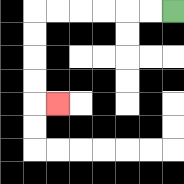{'start': '[7, 0]', 'end': '[2, 4]', 'path_directions': 'L,L,L,L,L,L,D,D,D,D,R', 'path_coordinates': '[[7, 0], [6, 0], [5, 0], [4, 0], [3, 0], [2, 0], [1, 0], [1, 1], [1, 2], [1, 3], [1, 4], [2, 4]]'}